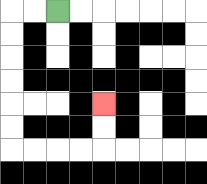{'start': '[2, 0]', 'end': '[4, 4]', 'path_directions': 'L,L,D,D,D,D,D,D,R,R,R,R,U,U', 'path_coordinates': '[[2, 0], [1, 0], [0, 0], [0, 1], [0, 2], [0, 3], [0, 4], [0, 5], [0, 6], [1, 6], [2, 6], [3, 6], [4, 6], [4, 5], [4, 4]]'}